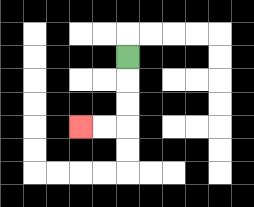{'start': '[5, 2]', 'end': '[3, 5]', 'path_directions': 'D,D,D,L,L', 'path_coordinates': '[[5, 2], [5, 3], [5, 4], [5, 5], [4, 5], [3, 5]]'}